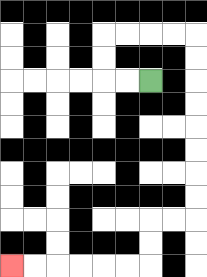{'start': '[6, 3]', 'end': '[0, 11]', 'path_directions': 'L,L,U,U,R,R,R,R,D,D,D,D,D,D,D,D,L,L,D,D,L,L,L,L,L,L', 'path_coordinates': '[[6, 3], [5, 3], [4, 3], [4, 2], [4, 1], [5, 1], [6, 1], [7, 1], [8, 1], [8, 2], [8, 3], [8, 4], [8, 5], [8, 6], [8, 7], [8, 8], [8, 9], [7, 9], [6, 9], [6, 10], [6, 11], [5, 11], [4, 11], [3, 11], [2, 11], [1, 11], [0, 11]]'}